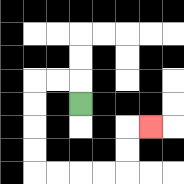{'start': '[3, 4]', 'end': '[6, 5]', 'path_directions': 'U,L,L,D,D,D,D,R,R,R,R,U,U,R', 'path_coordinates': '[[3, 4], [3, 3], [2, 3], [1, 3], [1, 4], [1, 5], [1, 6], [1, 7], [2, 7], [3, 7], [4, 7], [5, 7], [5, 6], [5, 5], [6, 5]]'}